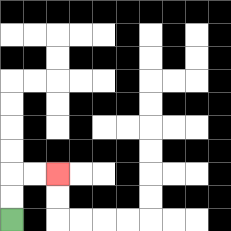{'start': '[0, 9]', 'end': '[2, 7]', 'path_directions': 'U,U,R,R', 'path_coordinates': '[[0, 9], [0, 8], [0, 7], [1, 7], [2, 7]]'}